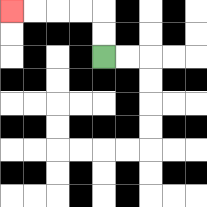{'start': '[4, 2]', 'end': '[0, 0]', 'path_directions': 'U,U,L,L,L,L', 'path_coordinates': '[[4, 2], [4, 1], [4, 0], [3, 0], [2, 0], [1, 0], [0, 0]]'}